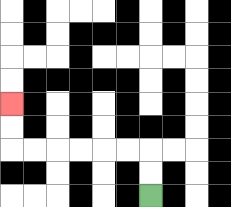{'start': '[6, 8]', 'end': '[0, 4]', 'path_directions': 'U,U,L,L,L,L,L,L,U,U', 'path_coordinates': '[[6, 8], [6, 7], [6, 6], [5, 6], [4, 6], [3, 6], [2, 6], [1, 6], [0, 6], [0, 5], [0, 4]]'}